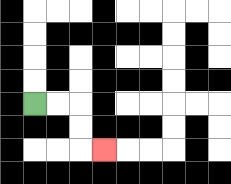{'start': '[1, 4]', 'end': '[4, 6]', 'path_directions': 'R,R,D,D,R', 'path_coordinates': '[[1, 4], [2, 4], [3, 4], [3, 5], [3, 6], [4, 6]]'}